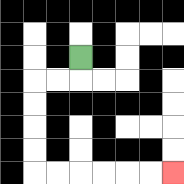{'start': '[3, 2]', 'end': '[7, 7]', 'path_directions': 'D,L,L,D,D,D,D,R,R,R,R,R,R', 'path_coordinates': '[[3, 2], [3, 3], [2, 3], [1, 3], [1, 4], [1, 5], [1, 6], [1, 7], [2, 7], [3, 7], [4, 7], [5, 7], [6, 7], [7, 7]]'}